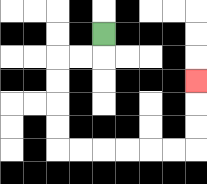{'start': '[4, 1]', 'end': '[8, 3]', 'path_directions': 'D,L,L,D,D,D,D,R,R,R,R,R,R,U,U,U', 'path_coordinates': '[[4, 1], [4, 2], [3, 2], [2, 2], [2, 3], [2, 4], [2, 5], [2, 6], [3, 6], [4, 6], [5, 6], [6, 6], [7, 6], [8, 6], [8, 5], [8, 4], [8, 3]]'}